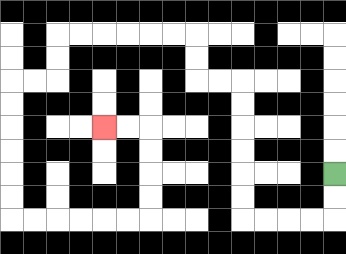{'start': '[14, 7]', 'end': '[4, 5]', 'path_directions': 'D,D,L,L,L,L,U,U,U,U,U,U,L,L,U,U,L,L,L,L,L,L,D,D,L,L,D,D,D,D,D,D,R,R,R,R,R,R,U,U,U,U,L,L', 'path_coordinates': '[[14, 7], [14, 8], [14, 9], [13, 9], [12, 9], [11, 9], [10, 9], [10, 8], [10, 7], [10, 6], [10, 5], [10, 4], [10, 3], [9, 3], [8, 3], [8, 2], [8, 1], [7, 1], [6, 1], [5, 1], [4, 1], [3, 1], [2, 1], [2, 2], [2, 3], [1, 3], [0, 3], [0, 4], [0, 5], [0, 6], [0, 7], [0, 8], [0, 9], [1, 9], [2, 9], [3, 9], [4, 9], [5, 9], [6, 9], [6, 8], [6, 7], [6, 6], [6, 5], [5, 5], [4, 5]]'}